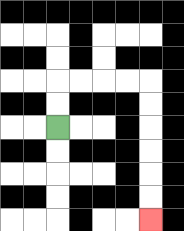{'start': '[2, 5]', 'end': '[6, 9]', 'path_directions': 'U,U,R,R,R,R,D,D,D,D,D,D', 'path_coordinates': '[[2, 5], [2, 4], [2, 3], [3, 3], [4, 3], [5, 3], [6, 3], [6, 4], [6, 5], [6, 6], [6, 7], [6, 8], [6, 9]]'}